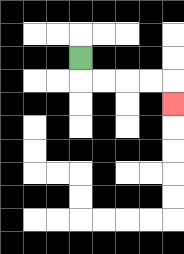{'start': '[3, 2]', 'end': '[7, 4]', 'path_directions': 'D,R,R,R,R,D', 'path_coordinates': '[[3, 2], [3, 3], [4, 3], [5, 3], [6, 3], [7, 3], [7, 4]]'}